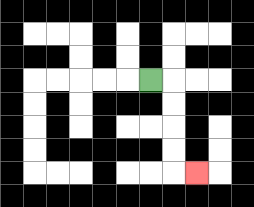{'start': '[6, 3]', 'end': '[8, 7]', 'path_directions': 'R,D,D,D,D,R', 'path_coordinates': '[[6, 3], [7, 3], [7, 4], [7, 5], [7, 6], [7, 7], [8, 7]]'}